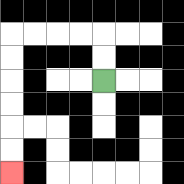{'start': '[4, 3]', 'end': '[0, 7]', 'path_directions': 'U,U,L,L,L,L,D,D,D,D,D,D', 'path_coordinates': '[[4, 3], [4, 2], [4, 1], [3, 1], [2, 1], [1, 1], [0, 1], [0, 2], [0, 3], [0, 4], [0, 5], [0, 6], [0, 7]]'}